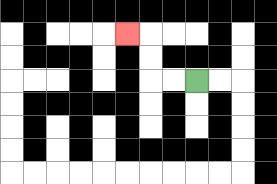{'start': '[8, 3]', 'end': '[5, 1]', 'path_directions': 'L,L,U,U,L', 'path_coordinates': '[[8, 3], [7, 3], [6, 3], [6, 2], [6, 1], [5, 1]]'}